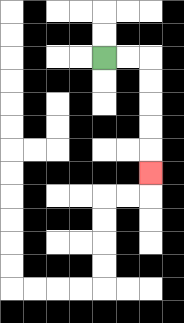{'start': '[4, 2]', 'end': '[6, 7]', 'path_directions': 'R,R,D,D,D,D,D', 'path_coordinates': '[[4, 2], [5, 2], [6, 2], [6, 3], [6, 4], [6, 5], [6, 6], [6, 7]]'}